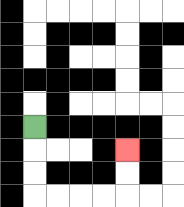{'start': '[1, 5]', 'end': '[5, 6]', 'path_directions': 'D,D,D,R,R,R,R,U,U', 'path_coordinates': '[[1, 5], [1, 6], [1, 7], [1, 8], [2, 8], [3, 8], [4, 8], [5, 8], [5, 7], [5, 6]]'}